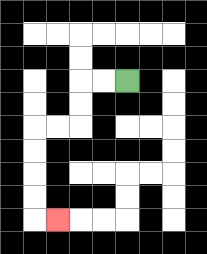{'start': '[5, 3]', 'end': '[2, 9]', 'path_directions': 'L,L,D,D,L,L,D,D,D,D,R', 'path_coordinates': '[[5, 3], [4, 3], [3, 3], [3, 4], [3, 5], [2, 5], [1, 5], [1, 6], [1, 7], [1, 8], [1, 9], [2, 9]]'}